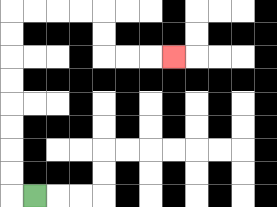{'start': '[1, 8]', 'end': '[7, 2]', 'path_directions': 'L,U,U,U,U,U,U,U,U,R,R,R,R,D,D,R,R,R', 'path_coordinates': '[[1, 8], [0, 8], [0, 7], [0, 6], [0, 5], [0, 4], [0, 3], [0, 2], [0, 1], [0, 0], [1, 0], [2, 0], [3, 0], [4, 0], [4, 1], [4, 2], [5, 2], [6, 2], [7, 2]]'}